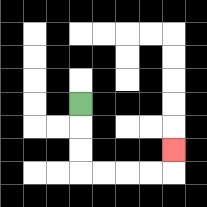{'start': '[3, 4]', 'end': '[7, 6]', 'path_directions': 'D,D,D,R,R,R,R,U', 'path_coordinates': '[[3, 4], [3, 5], [3, 6], [3, 7], [4, 7], [5, 7], [6, 7], [7, 7], [7, 6]]'}